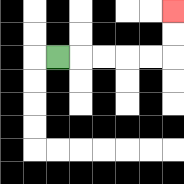{'start': '[2, 2]', 'end': '[7, 0]', 'path_directions': 'R,R,R,R,R,U,U', 'path_coordinates': '[[2, 2], [3, 2], [4, 2], [5, 2], [6, 2], [7, 2], [7, 1], [7, 0]]'}